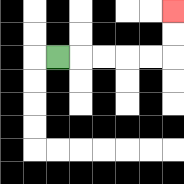{'start': '[2, 2]', 'end': '[7, 0]', 'path_directions': 'R,R,R,R,R,U,U', 'path_coordinates': '[[2, 2], [3, 2], [4, 2], [5, 2], [6, 2], [7, 2], [7, 1], [7, 0]]'}